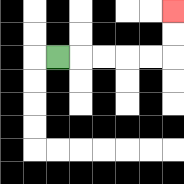{'start': '[2, 2]', 'end': '[7, 0]', 'path_directions': 'R,R,R,R,R,U,U', 'path_coordinates': '[[2, 2], [3, 2], [4, 2], [5, 2], [6, 2], [7, 2], [7, 1], [7, 0]]'}